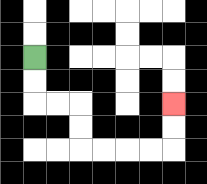{'start': '[1, 2]', 'end': '[7, 4]', 'path_directions': 'D,D,R,R,D,D,R,R,R,R,U,U', 'path_coordinates': '[[1, 2], [1, 3], [1, 4], [2, 4], [3, 4], [3, 5], [3, 6], [4, 6], [5, 6], [6, 6], [7, 6], [7, 5], [7, 4]]'}